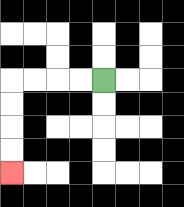{'start': '[4, 3]', 'end': '[0, 7]', 'path_directions': 'L,L,L,L,D,D,D,D', 'path_coordinates': '[[4, 3], [3, 3], [2, 3], [1, 3], [0, 3], [0, 4], [0, 5], [0, 6], [0, 7]]'}